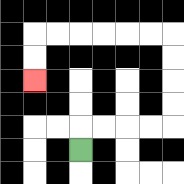{'start': '[3, 6]', 'end': '[1, 3]', 'path_directions': 'U,R,R,R,R,U,U,U,U,L,L,L,L,L,L,D,D', 'path_coordinates': '[[3, 6], [3, 5], [4, 5], [5, 5], [6, 5], [7, 5], [7, 4], [7, 3], [7, 2], [7, 1], [6, 1], [5, 1], [4, 1], [3, 1], [2, 1], [1, 1], [1, 2], [1, 3]]'}